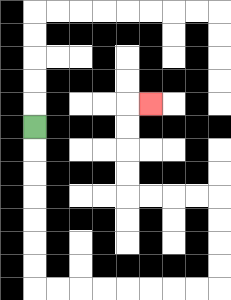{'start': '[1, 5]', 'end': '[6, 4]', 'path_directions': 'D,D,D,D,D,D,D,R,R,R,R,R,R,R,R,U,U,U,U,L,L,L,L,U,U,U,U,R', 'path_coordinates': '[[1, 5], [1, 6], [1, 7], [1, 8], [1, 9], [1, 10], [1, 11], [1, 12], [2, 12], [3, 12], [4, 12], [5, 12], [6, 12], [7, 12], [8, 12], [9, 12], [9, 11], [9, 10], [9, 9], [9, 8], [8, 8], [7, 8], [6, 8], [5, 8], [5, 7], [5, 6], [5, 5], [5, 4], [6, 4]]'}